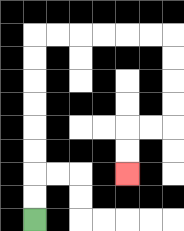{'start': '[1, 9]', 'end': '[5, 7]', 'path_directions': 'U,U,U,U,U,U,U,U,R,R,R,R,R,R,D,D,D,D,L,L,D,D', 'path_coordinates': '[[1, 9], [1, 8], [1, 7], [1, 6], [1, 5], [1, 4], [1, 3], [1, 2], [1, 1], [2, 1], [3, 1], [4, 1], [5, 1], [6, 1], [7, 1], [7, 2], [7, 3], [7, 4], [7, 5], [6, 5], [5, 5], [5, 6], [5, 7]]'}